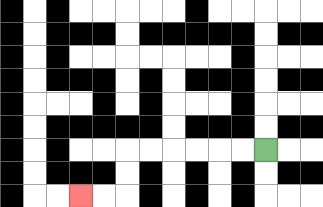{'start': '[11, 6]', 'end': '[3, 8]', 'path_directions': 'L,L,L,L,L,L,D,D,L,L', 'path_coordinates': '[[11, 6], [10, 6], [9, 6], [8, 6], [7, 6], [6, 6], [5, 6], [5, 7], [5, 8], [4, 8], [3, 8]]'}